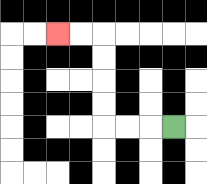{'start': '[7, 5]', 'end': '[2, 1]', 'path_directions': 'L,L,L,U,U,U,U,L,L', 'path_coordinates': '[[7, 5], [6, 5], [5, 5], [4, 5], [4, 4], [4, 3], [4, 2], [4, 1], [3, 1], [2, 1]]'}